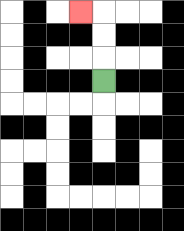{'start': '[4, 3]', 'end': '[3, 0]', 'path_directions': 'U,U,U,L', 'path_coordinates': '[[4, 3], [4, 2], [4, 1], [4, 0], [3, 0]]'}